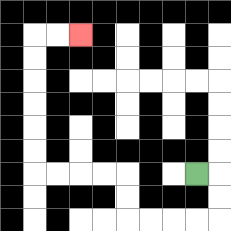{'start': '[8, 7]', 'end': '[3, 1]', 'path_directions': 'R,D,D,L,L,L,L,U,U,L,L,L,L,U,U,U,U,U,U,R,R', 'path_coordinates': '[[8, 7], [9, 7], [9, 8], [9, 9], [8, 9], [7, 9], [6, 9], [5, 9], [5, 8], [5, 7], [4, 7], [3, 7], [2, 7], [1, 7], [1, 6], [1, 5], [1, 4], [1, 3], [1, 2], [1, 1], [2, 1], [3, 1]]'}